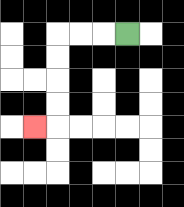{'start': '[5, 1]', 'end': '[1, 5]', 'path_directions': 'L,L,L,D,D,D,D,L', 'path_coordinates': '[[5, 1], [4, 1], [3, 1], [2, 1], [2, 2], [2, 3], [2, 4], [2, 5], [1, 5]]'}